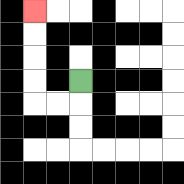{'start': '[3, 3]', 'end': '[1, 0]', 'path_directions': 'D,L,L,U,U,U,U', 'path_coordinates': '[[3, 3], [3, 4], [2, 4], [1, 4], [1, 3], [1, 2], [1, 1], [1, 0]]'}